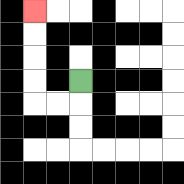{'start': '[3, 3]', 'end': '[1, 0]', 'path_directions': 'D,L,L,U,U,U,U', 'path_coordinates': '[[3, 3], [3, 4], [2, 4], [1, 4], [1, 3], [1, 2], [1, 1], [1, 0]]'}